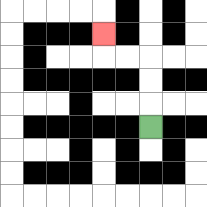{'start': '[6, 5]', 'end': '[4, 1]', 'path_directions': 'U,U,U,L,L,U', 'path_coordinates': '[[6, 5], [6, 4], [6, 3], [6, 2], [5, 2], [4, 2], [4, 1]]'}